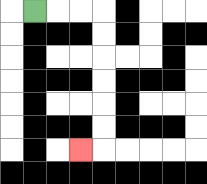{'start': '[1, 0]', 'end': '[3, 6]', 'path_directions': 'R,R,R,D,D,D,D,D,D,L', 'path_coordinates': '[[1, 0], [2, 0], [3, 0], [4, 0], [4, 1], [4, 2], [4, 3], [4, 4], [4, 5], [4, 6], [3, 6]]'}